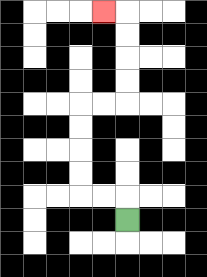{'start': '[5, 9]', 'end': '[4, 0]', 'path_directions': 'U,L,L,U,U,U,U,R,R,U,U,U,U,L', 'path_coordinates': '[[5, 9], [5, 8], [4, 8], [3, 8], [3, 7], [3, 6], [3, 5], [3, 4], [4, 4], [5, 4], [5, 3], [5, 2], [5, 1], [5, 0], [4, 0]]'}